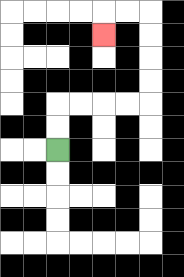{'start': '[2, 6]', 'end': '[4, 1]', 'path_directions': 'U,U,R,R,R,R,U,U,U,U,L,L,D', 'path_coordinates': '[[2, 6], [2, 5], [2, 4], [3, 4], [4, 4], [5, 4], [6, 4], [6, 3], [6, 2], [6, 1], [6, 0], [5, 0], [4, 0], [4, 1]]'}